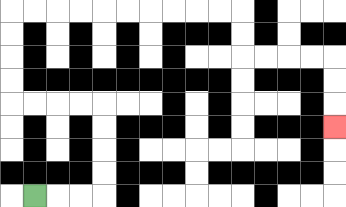{'start': '[1, 8]', 'end': '[14, 5]', 'path_directions': 'R,R,R,U,U,U,U,L,L,L,L,U,U,U,U,R,R,R,R,R,R,R,R,R,R,D,D,R,R,R,R,D,D,D', 'path_coordinates': '[[1, 8], [2, 8], [3, 8], [4, 8], [4, 7], [4, 6], [4, 5], [4, 4], [3, 4], [2, 4], [1, 4], [0, 4], [0, 3], [0, 2], [0, 1], [0, 0], [1, 0], [2, 0], [3, 0], [4, 0], [5, 0], [6, 0], [7, 0], [8, 0], [9, 0], [10, 0], [10, 1], [10, 2], [11, 2], [12, 2], [13, 2], [14, 2], [14, 3], [14, 4], [14, 5]]'}